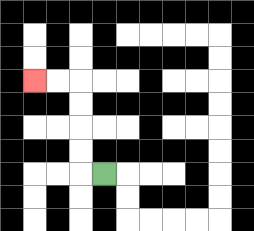{'start': '[4, 7]', 'end': '[1, 3]', 'path_directions': 'L,U,U,U,U,L,L', 'path_coordinates': '[[4, 7], [3, 7], [3, 6], [3, 5], [3, 4], [3, 3], [2, 3], [1, 3]]'}